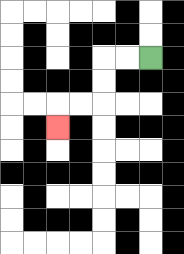{'start': '[6, 2]', 'end': '[2, 5]', 'path_directions': 'L,L,D,D,L,L,D', 'path_coordinates': '[[6, 2], [5, 2], [4, 2], [4, 3], [4, 4], [3, 4], [2, 4], [2, 5]]'}